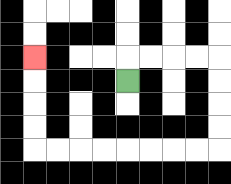{'start': '[5, 3]', 'end': '[1, 2]', 'path_directions': 'U,R,R,R,R,D,D,D,D,L,L,L,L,L,L,L,L,U,U,U,U', 'path_coordinates': '[[5, 3], [5, 2], [6, 2], [7, 2], [8, 2], [9, 2], [9, 3], [9, 4], [9, 5], [9, 6], [8, 6], [7, 6], [6, 6], [5, 6], [4, 6], [3, 6], [2, 6], [1, 6], [1, 5], [1, 4], [1, 3], [1, 2]]'}